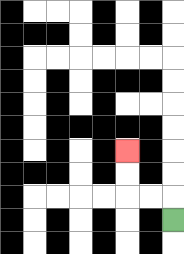{'start': '[7, 9]', 'end': '[5, 6]', 'path_directions': 'U,L,L,U,U', 'path_coordinates': '[[7, 9], [7, 8], [6, 8], [5, 8], [5, 7], [5, 6]]'}